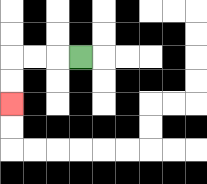{'start': '[3, 2]', 'end': '[0, 4]', 'path_directions': 'L,L,L,D,D', 'path_coordinates': '[[3, 2], [2, 2], [1, 2], [0, 2], [0, 3], [0, 4]]'}